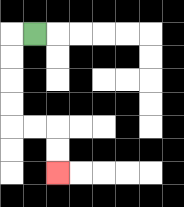{'start': '[1, 1]', 'end': '[2, 7]', 'path_directions': 'L,D,D,D,D,R,R,D,D', 'path_coordinates': '[[1, 1], [0, 1], [0, 2], [0, 3], [0, 4], [0, 5], [1, 5], [2, 5], [2, 6], [2, 7]]'}